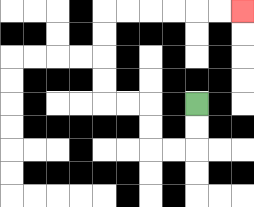{'start': '[8, 4]', 'end': '[10, 0]', 'path_directions': 'D,D,L,L,U,U,L,L,U,U,U,U,R,R,R,R,R,R', 'path_coordinates': '[[8, 4], [8, 5], [8, 6], [7, 6], [6, 6], [6, 5], [6, 4], [5, 4], [4, 4], [4, 3], [4, 2], [4, 1], [4, 0], [5, 0], [6, 0], [7, 0], [8, 0], [9, 0], [10, 0]]'}